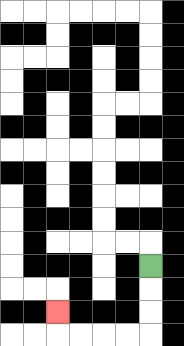{'start': '[6, 11]', 'end': '[2, 13]', 'path_directions': 'D,D,D,L,L,L,L,U', 'path_coordinates': '[[6, 11], [6, 12], [6, 13], [6, 14], [5, 14], [4, 14], [3, 14], [2, 14], [2, 13]]'}